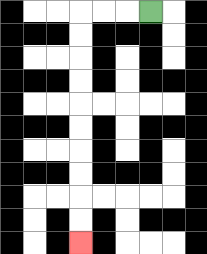{'start': '[6, 0]', 'end': '[3, 10]', 'path_directions': 'L,L,L,D,D,D,D,D,D,D,D,D,D', 'path_coordinates': '[[6, 0], [5, 0], [4, 0], [3, 0], [3, 1], [3, 2], [3, 3], [3, 4], [3, 5], [3, 6], [3, 7], [3, 8], [3, 9], [3, 10]]'}